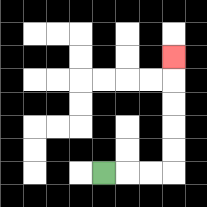{'start': '[4, 7]', 'end': '[7, 2]', 'path_directions': 'R,R,R,U,U,U,U,U', 'path_coordinates': '[[4, 7], [5, 7], [6, 7], [7, 7], [7, 6], [7, 5], [7, 4], [7, 3], [7, 2]]'}